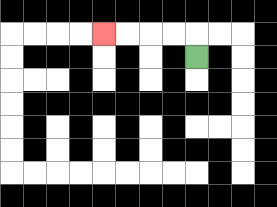{'start': '[8, 2]', 'end': '[4, 1]', 'path_directions': 'U,L,L,L,L', 'path_coordinates': '[[8, 2], [8, 1], [7, 1], [6, 1], [5, 1], [4, 1]]'}